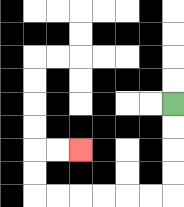{'start': '[7, 4]', 'end': '[3, 6]', 'path_directions': 'D,D,D,D,L,L,L,L,L,L,U,U,R,R', 'path_coordinates': '[[7, 4], [7, 5], [7, 6], [7, 7], [7, 8], [6, 8], [5, 8], [4, 8], [3, 8], [2, 8], [1, 8], [1, 7], [1, 6], [2, 6], [3, 6]]'}